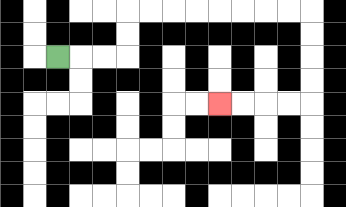{'start': '[2, 2]', 'end': '[9, 4]', 'path_directions': 'R,R,R,U,U,R,R,R,R,R,R,R,R,D,D,D,D,L,L,L,L', 'path_coordinates': '[[2, 2], [3, 2], [4, 2], [5, 2], [5, 1], [5, 0], [6, 0], [7, 0], [8, 0], [9, 0], [10, 0], [11, 0], [12, 0], [13, 0], [13, 1], [13, 2], [13, 3], [13, 4], [12, 4], [11, 4], [10, 4], [9, 4]]'}